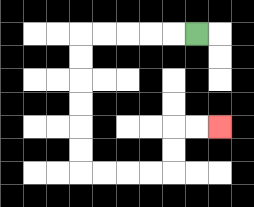{'start': '[8, 1]', 'end': '[9, 5]', 'path_directions': 'L,L,L,L,L,D,D,D,D,D,D,R,R,R,R,U,U,R,R', 'path_coordinates': '[[8, 1], [7, 1], [6, 1], [5, 1], [4, 1], [3, 1], [3, 2], [3, 3], [3, 4], [3, 5], [3, 6], [3, 7], [4, 7], [5, 7], [6, 7], [7, 7], [7, 6], [7, 5], [8, 5], [9, 5]]'}